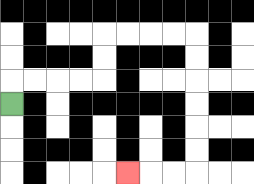{'start': '[0, 4]', 'end': '[5, 7]', 'path_directions': 'U,R,R,R,R,U,U,R,R,R,R,D,D,D,D,D,D,L,L,L', 'path_coordinates': '[[0, 4], [0, 3], [1, 3], [2, 3], [3, 3], [4, 3], [4, 2], [4, 1], [5, 1], [6, 1], [7, 1], [8, 1], [8, 2], [8, 3], [8, 4], [8, 5], [8, 6], [8, 7], [7, 7], [6, 7], [5, 7]]'}